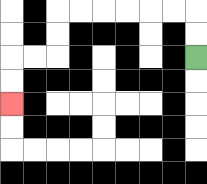{'start': '[8, 2]', 'end': '[0, 4]', 'path_directions': 'U,U,L,L,L,L,L,L,D,D,L,L,D,D', 'path_coordinates': '[[8, 2], [8, 1], [8, 0], [7, 0], [6, 0], [5, 0], [4, 0], [3, 0], [2, 0], [2, 1], [2, 2], [1, 2], [0, 2], [0, 3], [0, 4]]'}